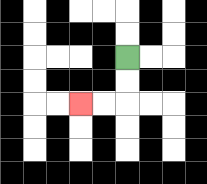{'start': '[5, 2]', 'end': '[3, 4]', 'path_directions': 'D,D,L,L', 'path_coordinates': '[[5, 2], [5, 3], [5, 4], [4, 4], [3, 4]]'}